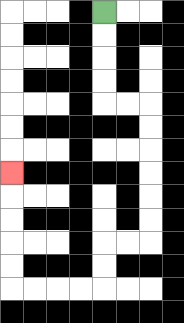{'start': '[4, 0]', 'end': '[0, 7]', 'path_directions': 'D,D,D,D,R,R,D,D,D,D,D,D,L,L,D,D,L,L,L,L,U,U,U,U,U', 'path_coordinates': '[[4, 0], [4, 1], [4, 2], [4, 3], [4, 4], [5, 4], [6, 4], [6, 5], [6, 6], [6, 7], [6, 8], [6, 9], [6, 10], [5, 10], [4, 10], [4, 11], [4, 12], [3, 12], [2, 12], [1, 12], [0, 12], [0, 11], [0, 10], [0, 9], [0, 8], [0, 7]]'}